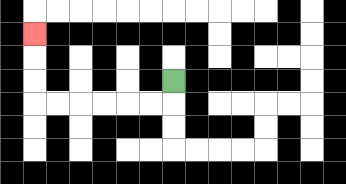{'start': '[7, 3]', 'end': '[1, 1]', 'path_directions': 'D,L,L,L,L,L,L,U,U,U', 'path_coordinates': '[[7, 3], [7, 4], [6, 4], [5, 4], [4, 4], [3, 4], [2, 4], [1, 4], [1, 3], [1, 2], [1, 1]]'}